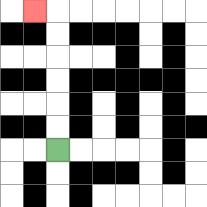{'start': '[2, 6]', 'end': '[1, 0]', 'path_directions': 'U,U,U,U,U,U,L', 'path_coordinates': '[[2, 6], [2, 5], [2, 4], [2, 3], [2, 2], [2, 1], [2, 0], [1, 0]]'}